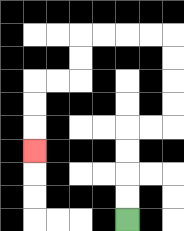{'start': '[5, 9]', 'end': '[1, 6]', 'path_directions': 'U,U,U,U,R,R,U,U,U,U,L,L,L,L,D,D,L,L,D,D,D', 'path_coordinates': '[[5, 9], [5, 8], [5, 7], [5, 6], [5, 5], [6, 5], [7, 5], [7, 4], [7, 3], [7, 2], [7, 1], [6, 1], [5, 1], [4, 1], [3, 1], [3, 2], [3, 3], [2, 3], [1, 3], [1, 4], [1, 5], [1, 6]]'}